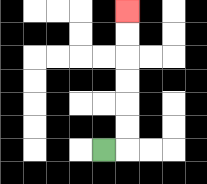{'start': '[4, 6]', 'end': '[5, 0]', 'path_directions': 'R,U,U,U,U,U,U', 'path_coordinates': '[[4, 6], [5, 6], [5, 5], [5, 4], [5, 3], [5, 2], [5, 1], [5, 0]]'}